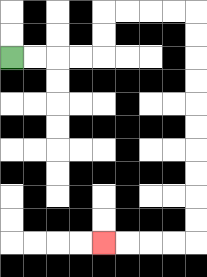{'start': '[0, 2]', 'end': '[4, 10]', 'path_directions': 'R,R,R,R,U,U,R,R,R,R,D,D,D,D,D,D,D,D,D,D,L,L,L,L', 'path_coordinates': '[[0, 2], [1, 2], [2, 2], [3, 2], [4, 2], [4, 1], [4, 0], [5, 0], [6, 0], [7, 0], [8, 0], [8, 1], [8, 2], [8, 3], [8, 4], [8, 5], [8, 6], [8, 7], [8, 8], [8, 9], [8, 10], [7, 10], [6, 10], [5, 10], [4, 10]]'}